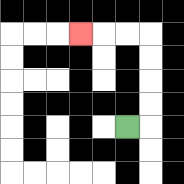{'start': '[5, 5]', 'end': '[3, 1]', 'path_directions': 'R,U,U,U,U,L,L,L', 'path_coordinates': '[[5, 5], [6, 5], [6, 4], [6, 3], [6, 2], [6, 1], [5, 1], [4, 1], [3, 1]]'}